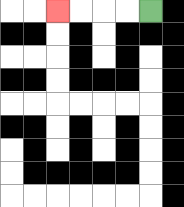{'start': '[6, 0]', 'end': '[2, 0]', 'path_directions': 'L,L,L,L', 'path_coordinates': '[[6, 0], [5, 0], [4, 0], [3, 0], [2, 0]]'}